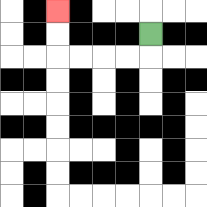{'start': '[6, 1]', 'end': '[2, 0]', 'path_directions': 'D,L,L,L,L,U,U', 'path_coordinates': '[[6, 1], [6, 2], [5, 2], [4, 2], [3, 2], [2, 2], [2, 1], [2, 0]]'}